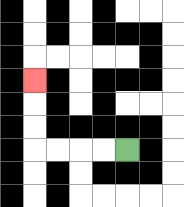{'start': '[5, 6]', 'end': '[1, 3]', 'path_directions': 'L,L,L,L,U,U,U', 'path_coordinates': '[[5, 6], [4, 6], [3, 6], [2, 6], [1, 6], [1, 5], [1, 4], [1, 3]]'}